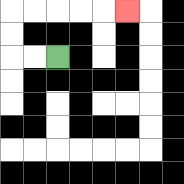{'start': '[2, 2]', 'end': '[5, 0]', 'path_directions': 'L,L,U,U,R,R,R,R,R', 'path_coordinates': '[[2, 2], [1, 2], [0, 2], [0, 1], [0, 0], [1, 0], [2, 0], [3, 0], [4, 0], [5, 0]]'}